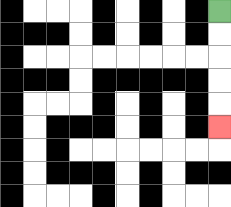{'start': '[9, 0]', 'end': '[9, 5]', 'path_directions': 'D,D,D,D,D', 'path_coordinates': '[[9, 0], [9, 1], [9, 2], [9, 3], [9, 4], [9, 5]]'}